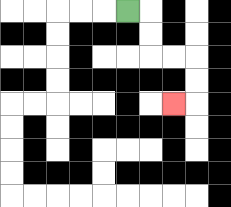{'start': '[5, 0]', 'end': '[7, 4]', 'path_directions': 'R,D,D,R,R,D,D,L', 'path_coordinates': '[[5, 0], [6, 0], [6, 1], [6, 2], [7, 2], [8, 2], [8, 3], [8, 4], [7, 4]]'}